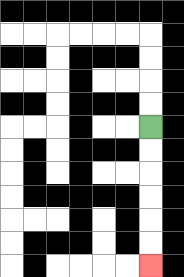{'start': '[6, 5]', 'end': '[6, 11]', 'path_directions': 'D,D,D,D,D,D', 'path_coordinates': '[[6, 5], [6, 6], [6, 7], [6, 8], [6, 9], [6, 10], [6, 11]]'}